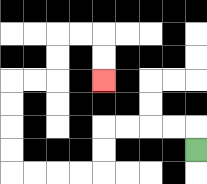{'start': '[8, 6]', 'end': '[4, 3]', 'path_directions': 'U,L,L,L,L,D,D,L,L,L,L,U,U,U,U,R,R,U,U,R,R,D,D', 'path_coordinates': '[[8, 6], [8, 5], [7, 5], [6, 5], [5, 5], [4, 5], [4, 6], [4, 7], [3, 7], [2, 7], [1, 7], [0, 7], [0, 6], [0, 5], [0, 4], [0, 3], [1, 3], [2, 3], [2, 2], [2, 1], [3, 1], [4, 1], [4, 2], [4, 3]]'}